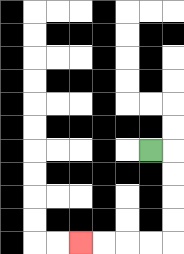{'start': '[6, 6]', 'end': '[3, 10]', 'path_directions': 'R,D,D,D,D,L,L,L,L', 'path_coordinates': '[[6, 6], [7, 6], [7, 7], [7, 8], [7, 9], [7, 10], [6, 10], [5, 10], [4, 10], [3, 10]]'}